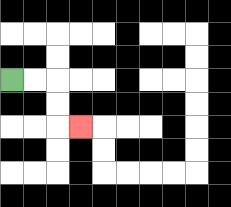{'start': '[0, 3]', 'end': '[3, 5]', 'path_directions': 'R,R,D,D,R', 'path_coordinates': '[[0, 3], [1, 3], [2, 3], [2, 4], [2, 5], [3, 5]]'}